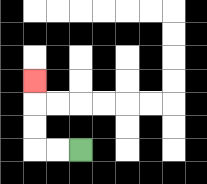{'start': '[3, 6]', 'end': '[1, 3]', 'path_directions': 'L,L,U,U,U', 'path_coordinates': '[[3, 6], [2, 6], [1, 6], [1, 5], [1, 4], [1, 3]]'}